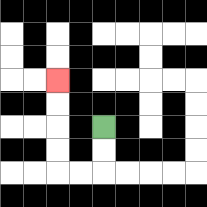{'start': '[4, 5]', 'end': '[2, 3]', 'path_directions': 'D,D,L,L,U,U,U,U', 'path_coordinates': '[[4, 5], [4, 6], [4, 7], [3, 7], [2, 7], [2, 6], [2, 5], [2, 4], [2, 3]]'}